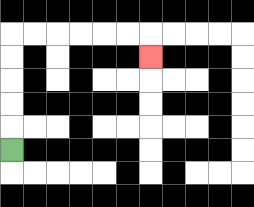{'start': '[0, 6]', 'end': '[6, 2]', 'path_directions': 'U,U,U,U,U,R,R,R,R,R,R,D', 'path_coordinates': '[[0, 6], [0, 5], [0, 4], [0, 3], [0, 2], [0, 1], [1, 1], [2, 1], [3, 1], [4, 1], [5, 1], [6, 1], [6, 2]]'}